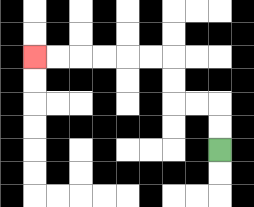{'start': '[9, 6]', 'end': '[1, 2]', 'path_directions': 'U,U,L,L,U,U,L,L,L,L,L,L', 'path_coordinates': '[[9, 6], [9, 5], [9, 4], [8, 4], [7, 4], [7, 3], [7, 2], [6, 2], [5, 2], [4, 2], [3, 2], [2, 2], [1, 2]]'}